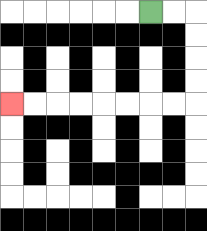{'start': '[6, 0]', 'end': '[0, 4]', 'path_directions': 'R,R,D,D,D,D,L,L,L,L,L,L,L,L', 'path_coordinates': '[[6, 0], [7, 0], [8, 0], [8, 1], [8, 2], [8, 3], [8, 4], [7, 4], [6, 4], [5, 4], [4, 4], [3, 4], [2, 4], [1, 4], [0, 4]]'}